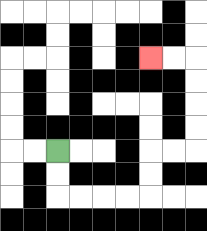{'start': '[2, 6]', 'end': '[6, 2]', 'path_directions': 'D,D,R,R,R,R,U,U,R,R,U,U,U,U,L,L', 'path_coordinates': '[[2, 6], [2, 7], [2, 8], [3, 8], [4, 8], [5, 8], [6, 8], [6, 7], [6, 6], [7, 6], [8, 6], [8, 5], [8, 4], [8, 3], [8, 2], [7, 2], [6, 2]]'}